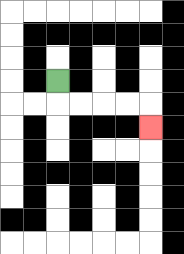{'start': '[2, 3]', 'end': '[6, 5]', 'path_directions': 'D,R,R,R,R,D', 'path_coordinates': '[[2, 3], [2, 4], [3, 4], [4, 4], [5, 4], [6, 4], [6, 5]]'}